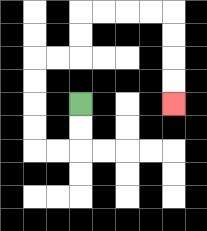{'start': '[3, 4]', 'end': '[7, 4]', 'path_directions': 'D,D,L,L,U,U,U,U,R,R,U,U,R,R,R,R,D,D,D,D', 'path_coordinates': '[[3, 4], [3, 5], [3, 6], [2, 6], [1, 6], [1, 5], [1, 4], [1, 3], [1, 2], [2, 2], [3, 2], [3, 1], [3, 0], [4, 0], [5, 0], [6, 0], [7, 0], [7, 1], [7, 2], [7, 3], [7, 4]]'}